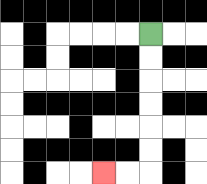{'start': '[6, 1]', 'end': '[4, 7]', 'path_directions': 'D,D,D,D,D,D,L,L', 'path_coordinates': '[[6, 1], [6, 2], [6, 3], [6, 4], [6, 5], [6, 6], [6, 7], [5, 7], [4, 7]]'}